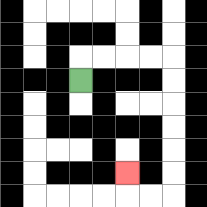{'start': '[3, 3]', 'end': '[5, 7]', 'path_directions': 'U,R,R,R,R,D,D,D,D,D,D,L,L,U', 'path_coordinates': '[[3, 3], [3, 2], [4, 2], [5, 2], [6, 2], [7, 2], [7, 3], [7, 4], [7, 5], [7, 6], [7, 7], [7, 8], [6, 8], [5, 8], [5, 7]]'}